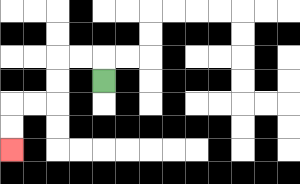{'start': '[4, 3]', 'end': '[0, 6]', 'path_directions': 'U,L,L,D,D,L,L,D,D', 'path_coordinates': '[[4, 3], [4, 2], [3, 2], [2, 2], [2, 3], [2, 4], [1, 4], [0, 4], [0, 5], [0, 6]]'}